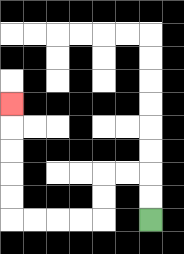{'start': '[6, 9]', 'end': '[0, 4]', 'path_directions': 'U,U,L,L,D,D,L,L,L,L,U,U,U,U,U', 'path_coordinates': '[[6, 9], [6, 8], [6, 7], [5, 7], [4, 7], [4, 8], [4, 9], [3, 9], [2, 9], [1, 9], [0, 9], [0, 8], [0, 7], [0, 6], [0, 5], [0, 4]]'}